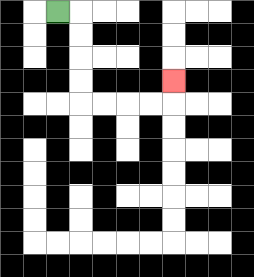{'start': '[2, 0]', 'end': '[7, 3]', 'path_directions': 'R,D,D,D,D,R,R,R,R,U', 'path_coordinates': '[[2, 0], [3, 0], [3, 1], [3, 2], [3, 3], [3, 4], [4, 4], [5, 4], [6, 4], [7, 4], [7, 3]]'}